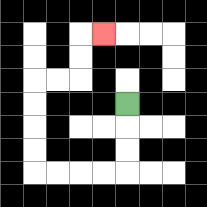{'start': '[5, 4]', 'end': '[4, 1]', 'path_directions': 'D,D,D,L,L,L,L,U,U,U,U,R,R,U,U,R', 'path_coordinates': '[[5, 4], [5, 5], [5, 6], [5, 7], [4, 7], [3, 7], [2, 7], [1, 7], [1, 6], [1, 5], [1, 4], [1, 3], [2, 3], [3, 3], [3, 2], [3, 1], [4, 1]]'}